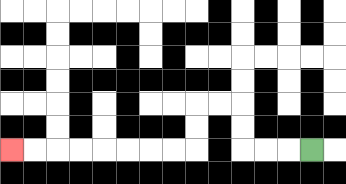{'start': '[13, 6]', 'end': '[0, 6]', 'path_directions': 'L,L,L,U,U,L,L,D,D,L,L,L,L,L,L,L,L', 'path_coordinates': '[[13, 6], [12, 6], [11, 6], [10, 6], [10, 5], [10, 4], [9, 4], [8, 4], [8, 5], [8, 6], [7, 6], [6, 6], [5, 6], [4, 6], [3, 6], [2, 6], [1, 6], [0, 6]]'}